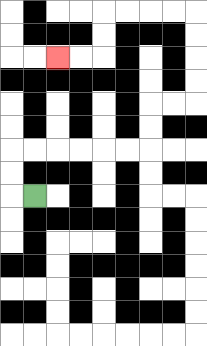{'start': '[1, 8]', 'end': '[2, 2]', 'path_directions': 'L,U,U,R,R,R,R,R,R,U,U,R,R,U,U,U,U,L,L,L,L,D,D,L,L', 'path_coordinates': '[[1, 8], [0, 8], [0, 7], [0, 6], [1, 6], [2, 6], [3, 6], [4, 6], [5, 6], [6, 6], [6, 5], [6, 4], [7, 4], [8, 4], [8, 3], [8, 2], [8, 1], [8, 0], [7, 0], [6, 0], [5, 0], [4, 0], [4, 1], [4, 2], [3, 2], [2, 2]]'}